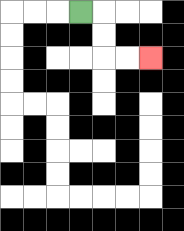{'start': '[3, 0]', 'end': '[6, 2]', 'path_directions': 'R,D,D,R,R', 'path_coordinates': '[[3, 0], [4, 0], [4, 1], [4, 2], [5, 2], [6, 2]]'}